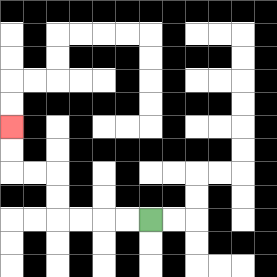{'start': '[6, 9]', 'end': '[0, 5]', 'path_directions': 'L,L,L,L,U,U,L,L,U,U', 'path_coordinates': '[[6, 9], [5, 9], [4, 9], [3, 9], [2, 9], [2, 8], [2, 7], [1, 7], [0, 7], [0, 6], [0, 5]]'}